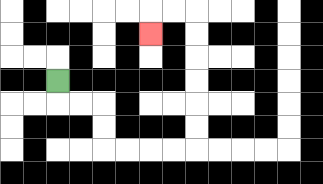{'start': '[2, 3]', 'end': '[6, 1]', 'path_directions': 'D,R,R,D,D,R,R,R,R,U,U,U,U,U,U,L,L,D', 'path_coordinates': '[[2, 3], [2, 4], [3, 4], [4, 4], [4, 5], [4, 6], [5, 6], [6, 6], [7, 6], [8, 6], [8, 5], [8, 4], [8, 3], [8, 2], [8, 1], [8, 0], [7, 0], [6, 0], [6, 1]]'}